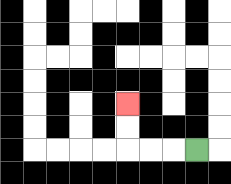{'start': '[8, 6]', 'end': '[5, 4]', 'path_directions': 'L,L,L,U,U', 'path_coordinates': '[[8, 6], [7, 6], [6, 6], [5, 6], [5, 5], [5, 4]]'}